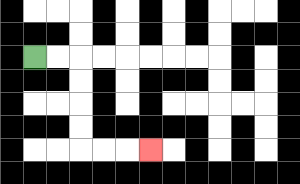{'start': '[1, 2]', 'end': '[6, 6]', 'path_directions': 'R,R,D,D,D,D,R,R,R', 'path_coordinates': '[[1, 2], [2, 2], [3, 2], [3, 3], [3, 4], [3, 5], [3, 6], [4, 6], [5, 6], [6, 6]]'}